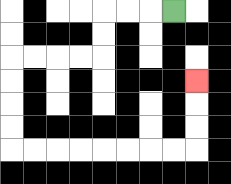{'start': '[7, 0]', 'end': '[8, 3]', 'path_directions': 'L,L,L,D,D,L,L,L,L,D,D,D,D,R,R,R,R,R,R,R,R,U,U,U', 'path_coordinates': '[[7, 0], [6, 0], [5, 0], [4, 0], [4, 1], [4, 2], [3, 2], [2, 2], [1, 2], [0, 2], [0, 3], [0, 4], [0, 5], [0, 6], [1, 6], [2, 6], [3, 6], [4, 6], [5, 6], [6, 6], [7, 6], [8, 6], [8, 5], [8, 4], [8, 3]]'}